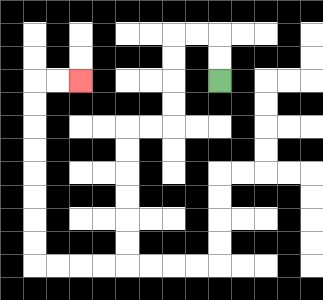{'start': '[9, 3]', 'end': '[3, 3]', 'path_directions': 'U,U,L,L,D,D,D,D,L,L,D,D,D,D,D,D,L,L,L,L,U,U,U,U,U,U,U,U,R,R', 'path_coordinates': '[[9, 3], [9, 2], [9, 1], [8, 1], [7, 1], [7, 2], [7, 3], [7, 4], [7, 5], [6, 5], [5, 5], [5, 6], [5, 7], [5, 8], [5, 9], [5, 10], [5, 11], [4, 11], [3, 11], [2, 11], [1, 11], [1, 10], [1, 9], [1, 8], [1, 7], [1, 6], [1, 5], [1, 4], [1, 3], [2, 3], [3, 3]]'}